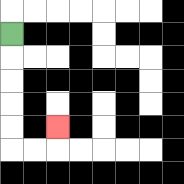{'start': '[0, 1]', 'end': '[2, 5]', 'path_directions': 'D,D,D,D,D,R,R,U', 'path_coordinates': '[[0, 1], [0, 2], [0, 3], [0, 4], [0, 5], [0, 6], [1, 6], [2, 6], [2, 5]]'}